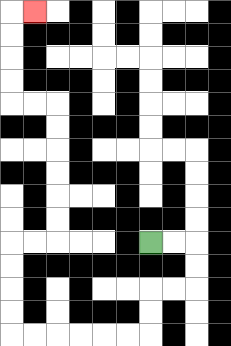{'start': '[6, 10]', 'end': '[1, 0]', 'path_directions': 'R,R,D,D,L,L,D,D,L,L,L,L,L,L,U,U,U,U,R,R,U,U,U,U,U,U,L,L,U,U,U,U,R', 'path_coordinates': '[[6, 10], [7, 10], [8, 10], [8, 11], [8, 12], [7, 12], [6, 12], [6, 13], [6, 14], [5, 14], [4, 14], [3, 14], [2, 14], [1, 14], [0, 14], [0, 13], [0, 12], [0, 11], [0, 10], [1, 10], [2, 10], [2, 9], [2, 8], [2, 7], [2, 6], [2, 5], [2, 4], [1, 4], [0, 4], [0, 3], [0, 2], [0, 1], [0, 0], [1, 0]]'}